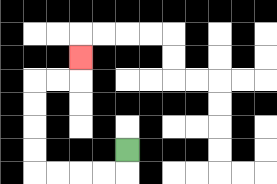{'start': '[5, 6]', 'end': '[3, 2]', 'path_directions': 'D,L,L,L,L,U,U,U,U,R,R,U', 'path_coordinates': '[[5, 6], [5, 7], [4, 7], [3, 7], [2, 7], [1, 7], [1, 6], [1, 5], [1, 4], [1, 3], [2, 3], [3, 3], [3, 2]]'}